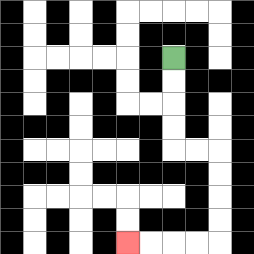{'start': '[7, 2]', 'end': '[5, 10]', 'path_directions': 'D,D,D,D,R,R,D,D,D,D,L,L,L,L', 'path_coordinates': '[[7, 2], [7, 3], [7, 4], [7, 5], [7, 6], [8, 6], [9, 6], [9, 7], [9, 8], [9, 9], [9, 10], [8, 10], [7, 10], [6, 10], [5, 10]]'}